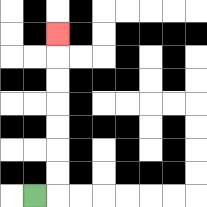{'start': '[1, 8]', 'end': '[2, 1]', 'path_directions': 'R,U,U,U,U,U,U,U', 'path_coordinates': '[[1, 8], [2, 8], [2, 7], [2, 6], [2, 5], [2, 4], [2, 3], [2, 2], [2, 1]]'}